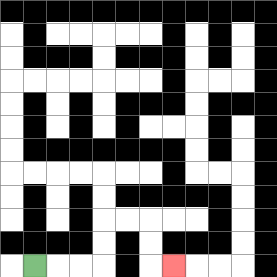{'start': '[1, 11]', 'end': '[7, 11]', 'path_directions': 'R,R,R,U,U,R,R,D,D,R', 'path_coordinates': '[[1, 11], [2, 11], [3, 11], [4, 11], [4, 10], [4, 9], [5, 9], [6, 9], [6, 10], [6, 11], [7, 11]]'}